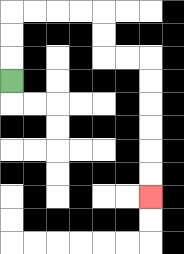{'start': '[0, 3]', 'end': '[6, 8]', 'path_directions': 'U,U,U,R,R,R,R,D,D,R,R,D,D,D,D,D,D', 'path_coordinates': '[[0, 3], [0, 2], [0, 1], [0, 0], [1, 0], [2, 0], [3, 0], [4, 0], [4, 1], [4, 2], [5, 2], [6, 2], [6, 3], [6, 4], [6, 5], [6, 6], [6, 7], [6, 8]]'}